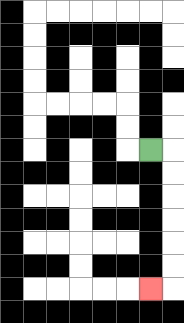{'start': '[6, 6]', 'end': '[6, 12]', 'path_directions': 'R,D,D,D,D,D,D,L', 'path_coordinates': '[[6, 6], [7, 6], [7, 7], [7, 8], [7, 9], [7, 10], [7, 11], [7, 12], [6, 12]]'}